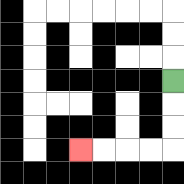{'start': '[7, 3]', 'end': '[3, 6]', 'path_directions': 'D,D,D,L,L,L,L', 'path_coordinates': '[[7, 3], [7, 4], [7, 5], [7, 6], [6, 6], [5, 6], [4, 6], [3, 6]]'}